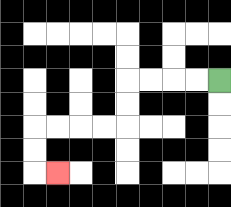{'start': '[9, 3]', 'end': '[2, 7]', 'path_directions': 'L,L,L,L,D,D,L,L,L,L,D,D,R', 'path_coordinates': '[[9, 3], [8, 3], [7, 3], [6, 3], [5, 3], [5, 4], [5, 5], [4, 5], [3, 5], [2, 5], [1, 5], [1, 6], [1, 7], [2, 7]]'}